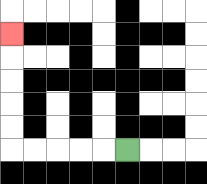{'start': '[5, 6]', 'end': '[0, 1]', 'path_directions': 'L,L,L,L,L,U,U,U,U,U', 'path_coordinates': '[[5, 6], [4, 6], [3, 6], [2, 6], [1, 6], [0, 6], [0, 5], [0, 4], [0, 3], [0, 2], [0, 1]]'}